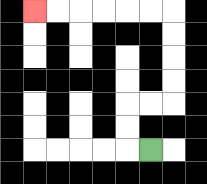{'start': '[6, 6]', 'end': '[1, 0]', 'path_directions': 'L,U,U,R,R,U,U,U,U,L,L,L,L,L,L', 'path_coordinates': '[[6, 6], [5, 6], [5, 5], [5, 4], [6, 4], [7, 4], [7, 3], [7, 2], [7, 1], [7, 0], [6, 0], [5, 0], [4, 0], [3, 0], [2, 0], [1, 0]]'}